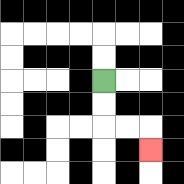{'start': '[4, 3]', 'end': '[6, 6]', 'path_directions': 'D,D,R,R,D', 'path_coordinates': '[[4, 3], [4, 4], [4, 5], [5, 5], [6, 5], [6, 6]]'}